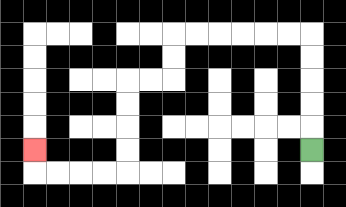{'start': '[13, 6]', 'end': '[1, 6]', 'path_directions': 'U,U,U,U,U,L,L,L,L,L,L,D,D,L,L,D,D,D,D,L,L,L,L,U', 'path_coordinates': '[[13, 6], [13, 5], [13, 4], [13, 3], [13, 2], [13, 1], [12, 1], [11, 1], [10, 1], [9, 1], [8, 1], [7, 1], [7, 2], [7, 3], [6, 3], [5, 3], [5, 4], [5, 5], [5, 6], [5, 7], [4, 7], [3, 7], [2, 7], [1, 7], [1, 6]]'}